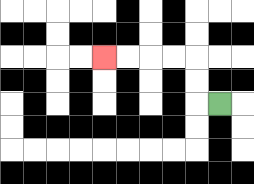{'start': '[9, 4]', 'end': '[4, 2]', 'path_directions': 'L,U,U,L,L,L,L', 'path_coordinates': '[[9, 4], [8, 4], [8, 3], [8, 2], [7, 2], [6, 2], [5, 2], [4, 2]]'}